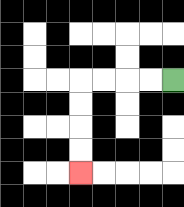{'start': '[7, 3]', 'end': '[3, 7]', 'path_directions': 'L,L,L,L,D,D,D,D', 'path_coordinates': '[[7, 3], [6, 3], [5, 3], [4, 3], [3, 3], [3, 4], [3, 5], [3, 6], [3, 7]]'}